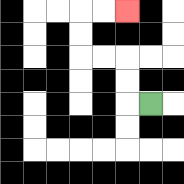{'start': '[6, 4]', 'end': '[5, 0]', 'path_directions': 'L,U,U,L,L,U,U,R,R', 'path_coordinates': '[[6, 4], [5, 4], [5, 3], [5, 2], [4, 2], [3, 2], [3, 1], [3, 0], [4, 0], [5, 0]]'}